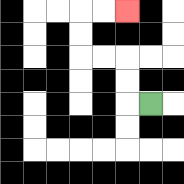{'start': '[6, 4]', 'end': '[5, 0]', 'path_directions': 'L,U,U,L,L,U,U,R,R', 'path_coordinates': '[[6, 4], [5, 4], [5, 3], [5, 2], [4, 2], [3, 2], [3, 1], [3, 0], [4, 0], [5, 0]]'}